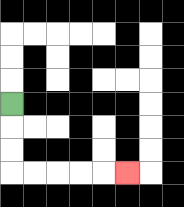{'start': '[0, 4]', 'end': '[5, 7]', 'path_directions': 'D,D,D,R,R,R,R,R', 'path_coordinates': '[[0, 4], [0, 5], [0, 6], [0, 7], [1, 7], [2, 7], [3, 7], [4, 7], [5, 7]]'}